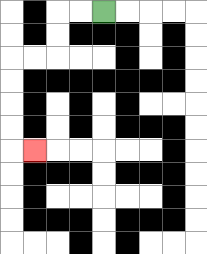{'start': '[4, 0]', 'end': '[1, 6]', 'path_directions': 'L,L,D,D,L,L,D,D,D,D,R', 'path_coordinates': '[[4, 0], [3, 0], [2, 0], [2, 1], [2, 2], [1, 2], [0, 2], [0, 3], [0, 4], [0, 5], [0, 6], [1, 6]]'}